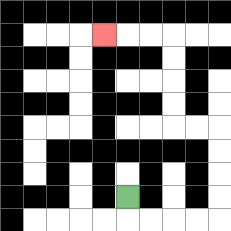{'start': '[5, 8]', 'end': '[4, 1]', 'path_directions': 'D,R,R,R,R,U,U,U,U,L,L,U,U,U,U,L,L,L', 'path_coordinates': '[[5, 8], [5, 9], [6, 9], [7, 9], [8, 9], [9, 9], [9, 8], [9, 7], [9, 6], [9, 5], [8, 5], [7, 5], [7, 4], [7, 3], [7, 2], [7, 1], [6, 1], [5, 1], [4, 1]]'}